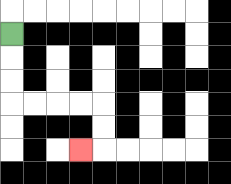{'start': '[0, 1]', 'end': '[3, 6]', 'path_directions': 'D,D,D,R,R,R,R,D,D,L', 'path_coordinates': '[[0, 1], [0, 2], [0, 3], [0, 4], [1, 4], [2, 4], [3, 4], [4, 4], [4, 5], [4, 6], [3, 6]]'}